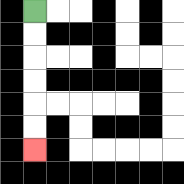{'start': '[1, 0]', 'end': '[1, 6]', 'path_directions': 'D,D,D,D,D,D', 'path_coordinates': '[[1, 0], [1, 1], [1, 2], [1, 3], [1, 4], [1, 5], [1, 6]]'}